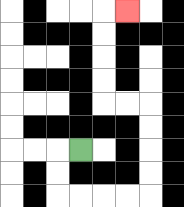{'start': '[3, 6]', 'end': '[5, 0]', 'path_directions': 'L,D,D,R,R,R,R,U,U,U,U,L,L,U,U,U,U,R', 'path_coordinates': '[[3, 6], [2, 6], [2, 7], [2, 8], [3, 8], [4, 8], [5, 8], [6, 8], [6, 7], [6, 6], [6, 5], [6, 4], [5, 4], [4, 4], [4, 3], [4, 2], [4, 1], [4, 0], [5, 0]]'}